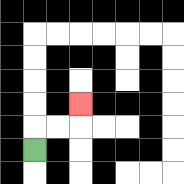{'start': '[1, 6]', 'end': '[3, 4]', 'path_directions': 'U,R,R,U', 'path_coordinates': '[[1, 6], [1, 5], [2, 5], [3, 5], [3, 4]]'}